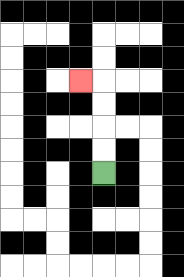{'start': '[4, 7]', 'end': '[3, 3]', 'path_directions': 'U,U,U,U,L', 'path_coordinates': '[[4, 7], [4, 6], [4, 5], [4, 4], [4, 3], [3, 3]]'}